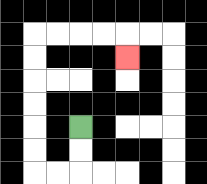{'start': '[3, 5]', 'end': '[5, 2]', 'path_directions': 'D,D,L,L,U,U,U,U,U,U,R,R,R,R,D', 'path_coordinates': '[[3, 5], [3, 6], [3, 7], [2, 7], [1, 7], [1, 6], [1, 5], [1, 4], [1, 3], [1, 2], [1, 1], [2, 1], [3, 1], [4, 1], [5, 1], [5, 2]]'}